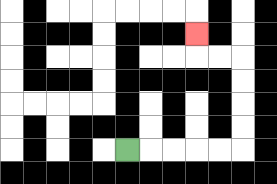{'start': '[5, 6]', 'end': '[8, 1]', 'path_directions': 'R,R,R,R,R,U,U,U,U,L,L,U', 'path_coordinates': '[[5, 6], [6, 6], [7, 6], [8, 6], [9, 6], [10, 6], [10, 5], [10, 4], [10, 3], [10, 2], [9, 2], [8, 2], [8, 1]]'}